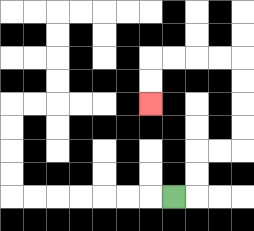{'start': '[7, 8]', 'end': '[6, 4]', 'path_directions': 'R,U,U,R,R,U,U,U,U,L,L,L,L,D,D', 'path_coordinates': '[[7, 8], [8, 8], [8, 7], [8, 6], [9, 6], [10, 6], [10, 5], [10, 4], [10, 3], [10, 2], [9, 2], [8, 2], [7, 2], [6, 2], [6, 3], [6, 4]]'}